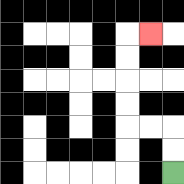{'start': '[7, 7]', 'end': '[6, 1]', 'path_directions': 'U,U,L,L,U,U,U,U,R', 'path_coordinates': '[[7, 7], [7, 6], [7, 5], [6, 5], [5, 5], [5, 4], [5, 3], [5, 2], [5, 1], [6, 1]]'}